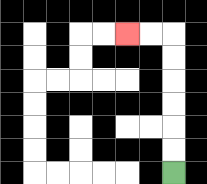{'start': '[7, 7]', 'end': '[5, 1]', 'path_directions': 'U,U,U,U,U,U,L,L', 'path_coordinates': '[[7, 7], [7, 6], [7, 5], [7, 4], [7, 3], [7, 2], [7, 1], [6, 1], [5, 1]]'}